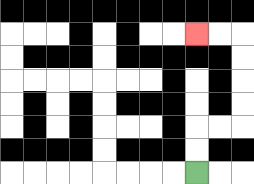{'start': '[8, 7]', 'end': '[8, 1]', 'path_directions': 'U,U,R,R,U,U,U,U,L,L', 'path_coordinates': '[[8, 7], [8, 6], [8, 5], [9, 5], [10, 5], [10, 4], [10, 3], [10, 2], [10, 1], [9, 1], [8, 1]]'}